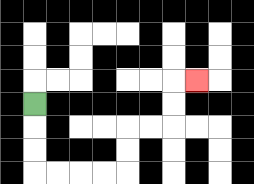{'start': '[1, 4]', 'end': '[8, 3]', 'path_directions': 'D,D,D,R,R,R,R,U,U,R,R,U,U,R', 'path_coordinates': '[[1, 4], [1, 5], [1, 6], [1, 7], [2, 7], [3, 7], [4, 7], [5, 7], [5, 6], [5, 5], [6, 5], [7, 5], [7, 4], [7, 3], [8, 3]]'}